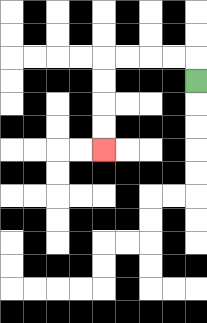{'start': '[8, 3]', 'end': '[4, 6]', 'path_directions': 'U,L,L,L,L,D,D,D,D', 'path_coordinates': '[[8, 3], [8, 2], [7, 2], [6, 2], [5, 2], [4, 2], [4, 3], [4, 4], [4, 5], [4, 6]]'}